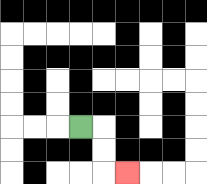{'start': '[3, 5]', 'end': '[5, 7]', 'path_directions': 'R,D,D,R', 'path_coordinates': '[[3, 5], [4, 5], [4, 6], [4, 7], [5, 7]]'}